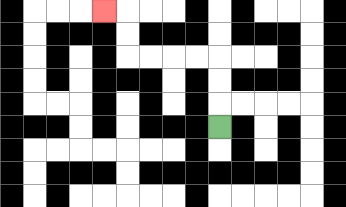{'start': '[9, 5]', 'end': '[4, 0]', 'path_directions': 'U,U,U,L,L,L,L,U,U,L', 'path_coordinates': '[[9, 5], [9, 4], [9, 3], [9, 2], [8, 2], [7, 2], [6, 2], [5, 2], [5, 1], [5, 0], [4, 0]]'}